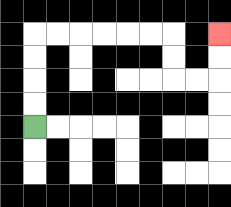{'start': '[1, 5]', 'end': '[9, 1]', 'path_directions': 'U,U,U,U,R,R,R,R,R,R,D,D,R,R,U,U', 'path_coordinates': '[[1, 5], [1, 4], [1, 3], [1, 2], [1, 1], [2, 1], [3, 1], [4, 1], [5, 1], [6, 1], [7, 1], [7, 2], [7, 3], [8, 3], [9, 3], [9, 2], [9, 1]]'}